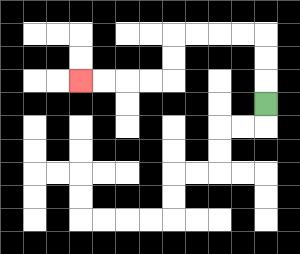{'start': '[11, 4]', 'end': '[3, 3]', 'path_directions': 'U,U,U,L,L,L,L,D,D,L,L,L,L', 'path_coordinates': '[[11, 4], [11, 3], [11, 2], [11, 1], [10, 1], [9, 1], [8, 1], [7, 1], [7, 2], [7, 3], [6, 3], [5, 3], [4, 3], [3, 3]]'}